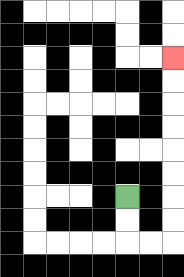{'start': '[5, 8]', 'end': '[7, 2]', 'path_directions': 'D,D,R,R,U,U,U,U,U,U,U,U', 'path_coordinates': '[[5, 8], [5, 9], [5, 10], [6, 10], [7, 10], [7, 9], [7, 8], [7, 7], [7, 6], [7, 5], [7, 4], [7, 3], [7, 2]]'}